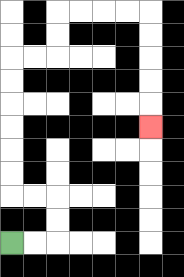{'start': '[0, 10]', 'end': '[6, 5]', 'path_directions': 'R,R,U,U,L,L,U,U,U,U,U,U,R,R,U,U,R,R,R,R,D,D,D,D,D', 'path_coordinates': '[[0, 10], [1, 10], [2, 10], [2, 9], [2, 8], [1, 8], [0, 8], [0, 7], [0, 6], [0, 5], [0, 4], [0, 3], [0, 2], [1, 2], [2, 2], [2, 1], [2, 0], [3, 0], [4, 0], [5, 0], [6, 0], [6, 1], [6, 2], [6, 3], [6, 4], [6, 5]]'}